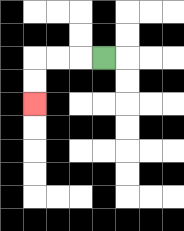{'start': '[4, 2]', 'end': '[1, 4]', 'path_directions': 'L,L,L,D,D', 'path_coordinates': '[[4, 2], [3, 2], [2, 2], [1, 2], [1, 3], [1, 4]]'}